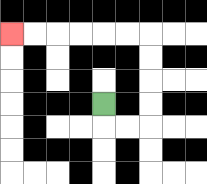{'start': '[4, 4]', 'end': '[0, 1]', 'path_directions': 'D,R,R,U,U,U,U,L,L,L,L,L,L', 'path_coordinates': '[[4, 4], [4, 5], [5, 5], [6, 5], [6, 4], [6, 3], [6, 2], [6, 1], [5, 1], [4, 1], [3, 1], [2, 1], [1, 1], [0, 1]]'}